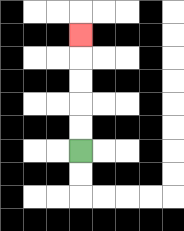{'start': '[3, 6]', 'end': '[3, 1]', 'path_directions': 'U,U,U,U,U', 'path_coordinates': '[[3, 6], [3, 5], [3, 4], [3, 3], [3, 2], [3, 1]]'}